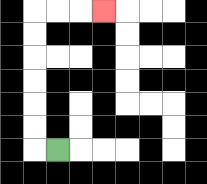{'start': '[2, 6]', 'end': '[4, 0]', 'path_directions': 'L,U,U,U,U,U,U,R,R,R', 'path_coordinates': '[[2, 6], [1, 6], [1, 5], [1, 4], [1, 3], [1, 2], [1, 1], [1, 0], [2, 0], [3, 0], [4, 0]]'}